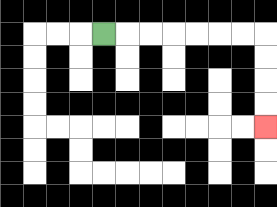{'start': '[4, 1]', 'end': '[11, 5]', 'path_directions': 'R,R,R,R,R,R,R,D,D,D,D', 'path_coordinates': '[[4, 1], [5, 1], [6, 1], [7, 1], [8, 1], [9, 1], [10, 1], [11, 1], [11, 2], [11, 3], [11, 4], [11, 5]]'}